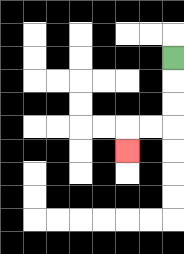{'start': '[7, 2]', 'end': '[5, 6]', 'path_directions': 'D,D,D,L,L,D', 'path_coordinates': '[[7, 2], [7, 3], [7, 4], [7, 5], [6, 5], [5, 5], [5, 6]]'}